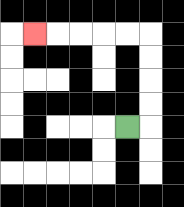{'start': '[5, 5]', 'end': '[1, 1]', 'path_directions': 'R,U,U,U,U,L,L,L,L,L', 'path_coordinates': '[[5, 5], [6, 5], [6, 4], [6, 3], [6, 2], [6, 1], [5, 1], [4, 1], [3, 1], [2, 1], [1, 1]]'}